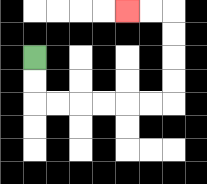{'start': '[1, 2]', 'end': '[5, 0]', 'path_directions': 'D,D,R,R,R,R,R,R,U,U,U,U,L,L', 'path_coordinates': '[[1, 2], [1, 3], [1, 4], [2, 4], [3, 4], [4, 4], [5, 4], [6, 4], [7, 4], [7, 3], [7, 2], [7, 1], [7, 0], [6, 0], [5, 0]]'}